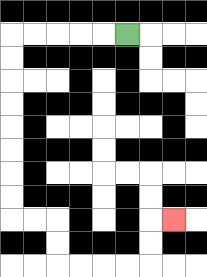{'start': '[5, 1]', 'end': '[7, 9]', 'path_directions': 'L,L,L,L,L,D,D,D,D,D,D,D,D,R,R,D,D,R,R,R,R,U,U,R', 'path_coordinates': '[[5, 1], [4, 1], [3, 1], [2, 1], [1, 1], [0, 1], [0, 2], [0, 3], [0, 4], [0, 5], [0, 6], [0, 7], [0, 8], [0, 9], [1, 9], [2, 9], [2, 10], [2, 11], [3, 11], [4, 11], [5, 11], [6, 11], [6, 10], [6, 9], [7, 9]]'}